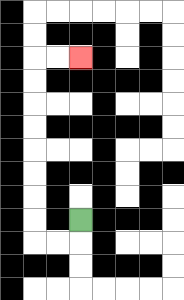{'start': '[3, 9]', 'end': '[3, 2]', 'path_directions': 'D,L,L,U,U,U,U,U,U,U,U,R,R', 'path_coordinates': '[[3, 9], [3, 10], [2, 10], [1, 10], [1, 9], [1, 8], [1, 7], [1, 6], [1, 5], [1, 4], [1, 3], [1, 2], [2, 2], [3, 2]]'}